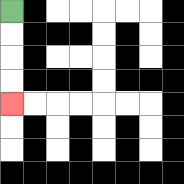{'start': '[0, 0]', 'end': '[0, 4]', 'path_directions': 'D,D,D,D', 'path_coordinates': '[[0, 0], [0, 1], [0, 2], [0, 3], [0, 4]]'}